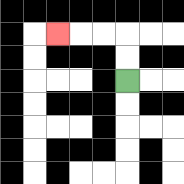{'start': '[5, 3]', 'end': '[2, 1]', 'path_directions': 'U,U,L,L,L', 'path_coordinates': '[[5, 3], [5, 2], [5, 1], [4, 1], [3, 1], [2, 1]]'}